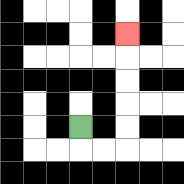{'start': '[3, 5]', 'end': '[5, 1]', 'path_directions': 'D,R,R,U,U,U,U,U', 'path_coordinates': '[[3, 5], [3, 6], [4, 6], [5, 6], [5, 5], [5, 4], [5, 3], [5, 2], [5, 1]]'}